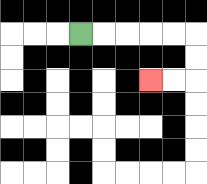{'start': '[3, 1]', 'end': '[6, 3]', 'path_directions': 'R,R,R,R,R,D,D,L,L', 'path_coordinates': '[[3, 1], [4, 1], [5, 1], [6, 1], [7, 1], [8, 1], [8, 2], [8, 3], [7, 3], [6, 3]]'}